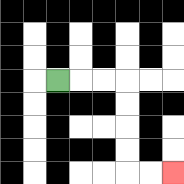{'start': '[2, 3]', 'end': '[7, 7]', 'path_directions': 'R,R,R,D,D,D,D,R,R', 'path_coordinates': '[[2, 3], [3, 3], [4, 3], [5, 3], [5, 4], [5, 5], [5, 6], [5, 7], [6, 7], [7, 7]]'}